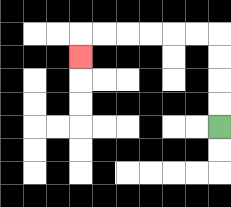{'start': '[9, 5]', 'end': '[3, 2]', 'path_directions': 'U,U,U,U,L,L,L,L,L,L,D', 'path_coordinates': '[[9, 5], [9, 4], [9, 3], [9, 2], [9, 1], [8, 1], [7, 1], [6, 1], [5, 1], [4, 1], [3, 1], [3, 2]]'}